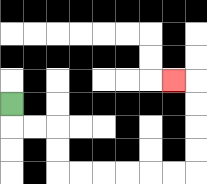{'start': '[0, 4]', 'end': '[7, 3]', 'path_directions': 'D,R,R,D,D,R,R,R,R,R,R,U,U,U,U,L', 'path_coordinates': '[[0, 4], [0, 5], [1, 5], [2, 5], [2, 6], [2, 7], [3, 7], [4, 7], [5, 7], [6, 7], [7, 7], [8, 7], [8, 6], [8, 5], [8, 4], [8, 3], [7, 3]]'}